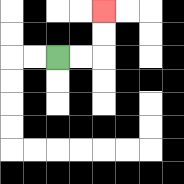{'start': '[2, 2]', 'end': '[4, 0]', 'path_directions': 'R,R,U,U', 'path_coordinates': '[[2, 2], [3, 2], [4, 2], [4, 1], [4, 0]]'}